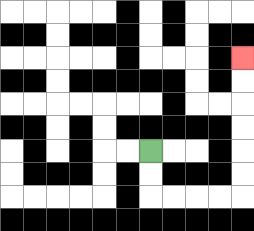{'start': '[6, 6]', 'end': '[10, 2]', 'path_directions': 'D,D,R,R,R,R,U,U,U,U,U,U', 'path_coordinates': '[[6, 6], [6, 7], [6, 8], [7, 8], [8, 8], [9, 8], [10, 8], [10, 7], [10, 6], [10, 5], [10, 4], [10, 3], [10, 2]]'}